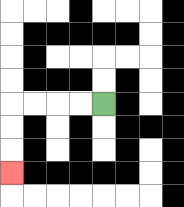{'start': '[4, 4]', 'end': '[0, 7]', 'path_directions': 'L,L,L,L,D,D,D', 'path_coordinates': '[[4, 4], [3, 4], [2, 4], [1, 4], [0, 4], [0, 5], [0, 6], [0, 7]]'}